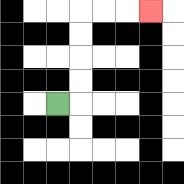{'start': '[2, 4]', 'end': '[6, 0]', 'path_directions': 'R,U,U,U,U,R,R,R', 'path_coordinates': '[[2, 4], [3, 4], [3, 3], [3, 2], [3, 1], [3, 0], [4, 0], [5, 0], [6, 0]]'}